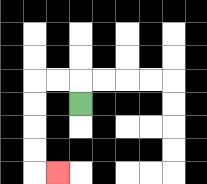{'start': '[3, 4]', 'end': '[2, 7]', 'path_directions': 'U,L,L,D,D,D,D,R', 'path_coordinates': '[[3, 4], [3, 3], [2, 3], [1, 3], [1, 4], [1, 5], [1, 6], [1, 7], [2, 7]]'}